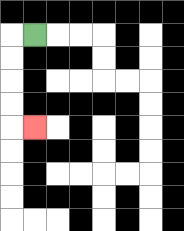{'start': '[1, 1]', 'end': '[1, 5]', 'path_directions': 'L,D,D,D,D,R', 'path_coordinates': '[[1, 1], [0, 1], [0, 2], [0, 3], [0, 4], [0, 5], [1, 5]]'}